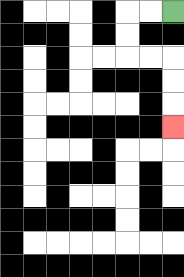{'start': '[7, 0]', 'end': '[7, 5]', 'path_directions': 'L,L,D,D,R,R,D,D,D', 'path_coordinates': '[[7, 0], [6, 0], [5, 0], [5, 1], [5, 2], [6, 2], [7, 2], [7, 3], [7, 4], [7, 5]]'}